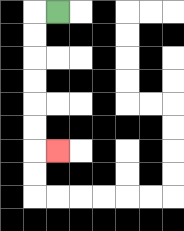{'start': '[2, 0]', 'end': '[2, 6]', 'path_directions': 'L,D,D,D,D,D,D,R', 'path_coordinates': '[[2, 0], [1, 0], [1, 1], [1, 2], [1, 3], [1, 4], [1, 5], [1, 6], [2, 6]]'}